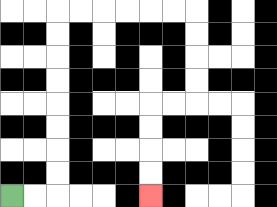{'start': '[0, 8]', 'end': '[6, 8]', 'path_directions': 'R,R,U,U,U,U,U,U,U,U,R,R,R,R,R,R,D,D,D,D,L,L,D,D,D,D', 'path_coordinates': '[[0, 8], [1, 8], [2, 8], [2, 7], [2, 6], [2, 5], [2, 4], [2, 3], [2, 2], [2, 1], [2, 0], [3, 0], [4, 0], [5, 0], [6, 0], [7, 0], [8, 0], [8, 1], [8, 2], [8, 3], [8, 4], [7, 4], [6, 4], [6, 5], [6, 6], [6, 7], [6, 8]]'}